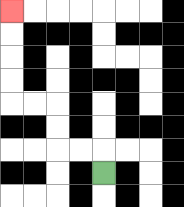{'start': '[4, 7]', 'end': '[0, 0]', 'path_directions': 'U,L,L,U,U,L,L,U,U,U,U', 'path_coordinates': '[[4, 7], [4, 6], [3, 6], [2, 6], [2, 5], [2, 4], [1, 4], [0, 4], [0, 3], [0, 2], [0, 1], [0, 0]]'}